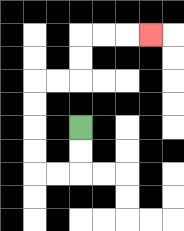{'start': '[3, 5]', 'end': '[6, 1]', 'path_directions': 'D,D,L,L,U,U,U,U,R,R,U,U,R,R,R', 'path_coordinates': '[[3, 5], [3, 6], [3, 7], [2, 7], [1, 7], [1, 6], [1, 5], [1, 4], [1, 3], [2, 3], [3, 3], [3, 2], [3, 1], [4, 1], [5, 1], [6, 1]]'}